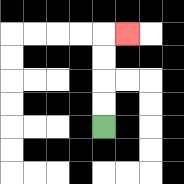{'start': '[4, 5]', 'end': '[5, 1]', 'path_directions': 'U,U,U,U,R', 'path_coordinates': '[[4, 5], [4, 4], [4, 3], [4, 2], [4, 1], [5, 1]]'}